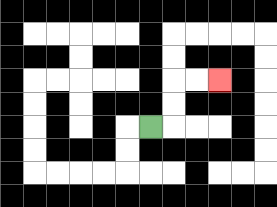{'start': '[6, 5]', 'end': '[9, 3]', 'path_directions': 'R,U,U,R,R', 'path_coordinates': '[[6, 5], [7, 5], [7, 4], [7, 3], [8, 3], [9, 3]]'}